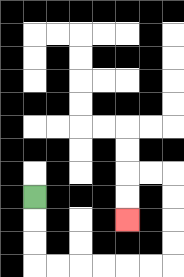{'start': '[1, 8]', 'end': '[5, 9]', 'path_directions': 'D,D,D,R,R,R,R,R,R,U,U,U,U,L,L,D,D', 'path_coordinates': '[[1, 8], [1, 9], [1, 10], [1, 11], [2, 11], [3, 11], [4, 11], [5, 11], [6, 11], [7, 11], [7, 10], [7, 9], [7, 8], [7, 7], [6, 7], [5, 7], [5, 8], [5, 9]]'}